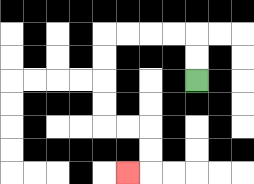{'start': '[8, 3]', 'end': '[5, 7]', 'path_directions': 'U,U,L,L,L,L,D,D,D,D,R,R,D,D,L', 'path_coordinates': '[[8, 3], [8, 2], [8, 1], [7, 1], [6, 1], [5, 1], [4, 1], [4, 2], [4, 3], [4, 4], [4, 5], [5, 5], [6, 5], [6, 6], [6, 7], [5, 7]]'}